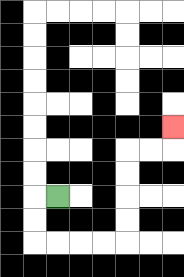{'start': '[2, 8]', 'end': '[7, 5]', 'path_directions': 'L,D,D,R,R,R,R,U,U,U,U,R,R,U', 'path_coordinates': '[[2, 8], [1, 8], [1, 9], [1, 10], [2, 10], [3, 10], [4, 10], [5, 10], [5, 9], [5, 8], [5, 7], [5, 6], [6, 6], [7, 6], [7, 5]]'}